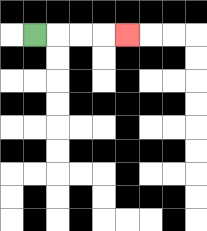{'start': '[1, 1]', 'end': '[5, 1]', 'path_directions': 'R,R,R,R', 'path_coordinates': '[[1, 1], [2, 1], [3, 1], [4, 1], [5, 1]]'}